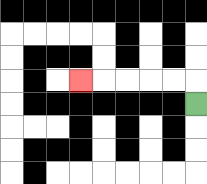{'start': '[8, 4]', 'end': '[3, 3]', 'path_directions': 'U,L,L,L,L,L', 'path_coordinates': '[[8, 4], [8, 3], [7, 3], [6, 3], [5, 3], [4, 3], [3, 3]]'}